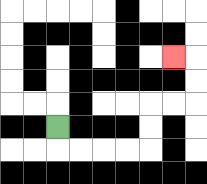{'start': '[2, 5]', 'end': '[7, 2]', 'path_directions': 'D,R,R,R,R,U,U,R,R,U,U,L', 'path_coordinates': '[[2, 5], [2, 6], [3, 6], [4, 6], [5, 6], [6, 6], [6, 5], [6, 4], [7, 4], [8, 4], [8, 3], [8, 2], [7, 2]]'}